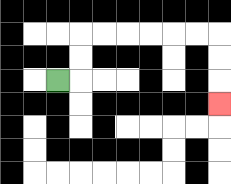{'start': '[2, 3]', 'end': '[9, 4]', 'path_directions': 'R,U,U,R,R,R,R,R,R,D,D,D', 'path_coordinates': '[[2, 3], [3, 3], [3, 2], [3, 1], [4, 1], [5, 1], [6, 1], [7, 1], [8, 1], [9, 1], [9, 2], [9, 3], [9, 4]]'}